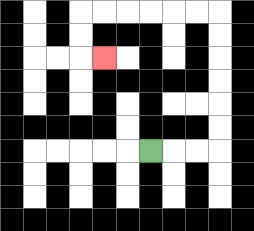{'start': '[6, 6]', 'end': '[4, 2]', 'path_directions': 'R,R,R,U,U,U,U,U,U,L,L,L,L,L,L,D,D,R', 'path_coordinates': '[[6, 6], [7, 6], [8, 6], [9, 6], [9, 5], [9, 4], [9, 3], [9, 2], [9, 1], [9, 0], [8, 0], [7, 0], [6, 0], [5, 0], [4, 0], [3, 0], [3, 1], [3, 2], [4, 2]]'}